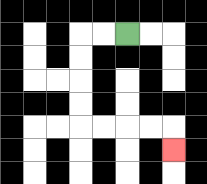{'start': '[5, 1]', 'end': '[7, 6]', 'path_directions': 'L,L,D,D,D,D,R,R,R,R,D', 'path_coordinates': '[[5, 1], [4, 1], [3, 1], [3, 2], [3, 3], [3, 4], [3, 5], [4, 5], [5, 5], [6, 5], [7, 5], [7, 6]]'}